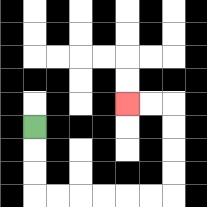{'start': '[1, 5]', 'end': '[5, 4]', 'path_directions': 'D,D,D,R,R,R,R,R,R,U,U,U,U,L,L', 'path_coordinates': '[[1, 5], [1, 6], [1, 7], [1, 8], [2, 8], [3, 8], [4, 8], [5, 8], [6, 8], [7, 8], [7, 7], [7, 6], [7, 5], [7, 4], [6, 4], [5, 4]]'}